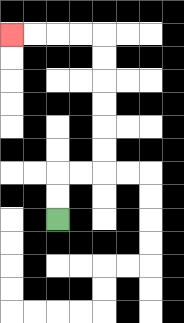{'start': '[2, 9]', 'end': '[0, 1]', 'path_directions': 'U,U,R,R,U,U,U,U,U,U,L,L,L,L', 'path_coordinates': '[[2, 9], [2, 8], [2, 7], [3, 7], [4, 7], [4, 6], [4, 5], [4, 4], [4, 3], [4, 2], [4, 1], [3, 1], [2, 1], [1, 1], [0, 1]]'}